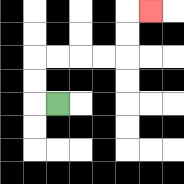{'start': '[2, 4]', 'end': '[6, 0]', 'path_directions': 'L,U,U,R,R,R,R,U,U,R', 'path_coordinates': '[[2, 4], [1, 4], [1, 3], [1, 2], [2, 2], [3, 2], [4, 2], [5, 2], [5, 1], [5, 0], [6, 0]]'}